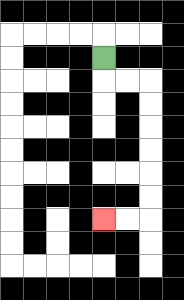{'start': '[4, 2]', 'end': '[4, 9]', 'path_directions': 'D,R,R,D,D,D,D,D,D,L,L', 'path_coordinates': '[[4, 2], [4, 3], [5, 3], [6, 3], [6, 4], [6, 5], [6, 6], [6, 7], [6, 8], [6, 9], [5, 9], [4, 9]]'}